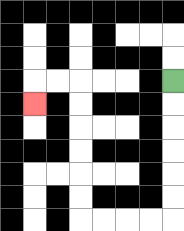{'start': '[7, 3]', 'end': '[1, 4]', 'path_directions': 'D,D,D,D,D,D,L,L,L,L,U,U,U,U,U,U,L,L,D', 'path_coordinates': '[[7, 3], [7, 4], [7, 5], [7, 6], [7, 7], [7, 8], [7, 9], [6, 9], [5, 9], [4, 9], [3, 9], [3, 8], [3, 7], [3, 6], [3, 5], [3, 4], [3, 3], [2, 3], [1, 3], [1, 4]]'}